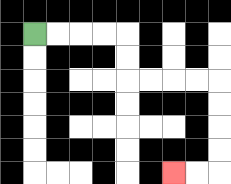{'start': '[1, 1]', 'end': '[7, 7]', 'path_directions': 'R,R,R,R,D,D,R,R,R,R,D,D,D,D,L,L', 'path_coordinates': '[[1, 1], [2, 1], [3, 1], [4, 1], [5, 1], [5, 2], [5, 3], [6, 3], [7, 3], [8, 3], [9, 3], [9, 4], [9, 5], [9, 6], [9, 7], [8, 7], [7, 7]]'}